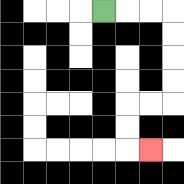{'start': '[4, 0]', 'end': '[6, 6]', 'path_directions': 'R,R,R,D,D,D,D,L,L,D,D,R', 'path_coordinates': '[[4, 0], [5, 0], [6, 0], [7, 0], [7, 1], [7, 2], [7, 3], [7, 4], [6, 4], [5, 4], [5, 5], [5, 6], [6, 6]]'}